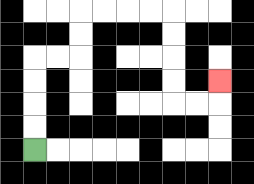{'start': '[1, 6]', 'end': '[9, 3]', 'path_directions': 'U,U,U,U,R,R,U,U,R,R,R,R,D,D,D,D,R,R,U', 'path_coordinates': '[[1, 6], [1, 5], [1, 4], [1, 3], [1, 2], [2, 2], [3, 2], [3, 1], [3, 0], [4, 0], [5, 0], [6, 0], [7, 0], [7, 1], [7, 2], [7, 3], [7, 4], [8, 4], [9, 4], [9, 3]]'}